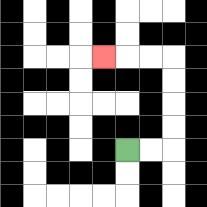{'start': '[5, 6]', 'end': '[4, 2]', 'path_directions': 'R,R,U,U,U,U,L,L,L', 'path_coordinates': '[[5, 6], [6, 6], [7, 6], [7, 5], [7, 4], [7, 3], [7, 2], [6, 2], [5, 2], [4, 2]]'}